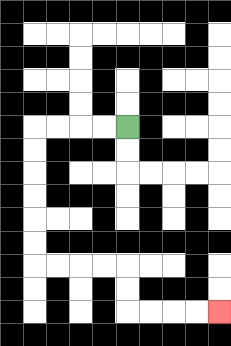{'start': '[5, 5]', 'end': '[9, 13]', 'path_directions': 'L,L,L,L,D,D,D,D,D,D,R,R,R,R,D,D,R,R,R,R', 'path_coordinates': '[[5, 5], [4, 5], [3, 5], [2, 5], [1, 5], [1, 6], [1, 7], [1, 8], [1, 9], [1, 10], [1, 11], [2, 11], [3, 11], [4, 11], [5, 11], [5, 12], [5, 13], [6, 13], [7, 13], [8, 13], [9, 13]]'}